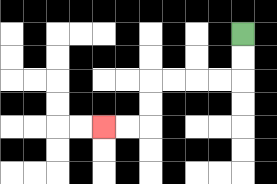{'start': '[10, 1]', 'end': '[4, 5]', 'path_directions': 'D,D,L,L,L,L,D,D,L,L', 'path_coordinates': '[[10, 1], [10, 2], [10, 3], [9, 3], [8, 3], [7, 3], [6, 3], [6, 4], [6, 5], [5, 5], [4, 5]]'}